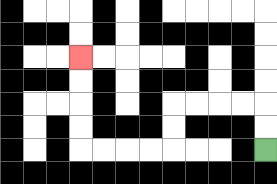{'start': '[11, 6]', 'end': '[3, 2]', 'path_directions': 'U,U,L,L,L,L,D,D,L,L,L,L,U,U,U,U', 'path_coordinates': '[[11, 6], [11, 5], [11, 4], [10, 4], [9, 4], [8, 4], [7, 4], [7, 5], [7, 6], [6, 6], [5, 6], [4, 6], [3, 6], [3, 5], [3, 4], [3, 3], [3, 2]]'}